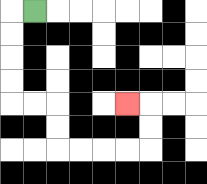{'start': '[1, 0]', 'end': '[5, 4]', 'path_directions': 'L,D,D,D,D,R,R,D,D,R,R,R,R,U,U,L', 'path_coordinates': '[[1, 0], [0, 0], [0, 1], [0, 2], [0, 3], [0, 4], [1, 4], [2, 4], [2, 5], [2, 6], [3, 6], [4, 6], [5, 6], [6, 6], [6, 5], [6, 4], [5, 4]]'}